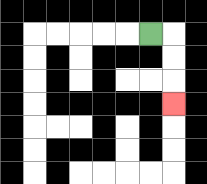{'start': '[6, 1]', 'end': '[7, 4]', 'path_directions': 'R,D,D,D', 'path_coordinates': '[[6, 1], [7, 1], [7, 2], [7, 3], [7, 4]]'}